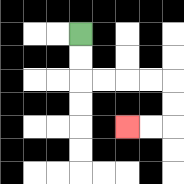{'start': '[3, 1]', 'end': '[5, 5]', 'path_directions': 'D,D,R,R,R,R,D,D,L,L', 'path_coordinates': '[[3, 1], [3, 2], [3, 3], [4, 3], [5, 3], [6, 3], [7, 3], [7, 4], [7, 5], [6, 5], [5, 5]]'}